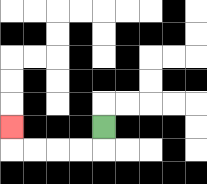{'start': '[4, 5]', 'end': '[0, 5]', 'path_directions': 'D,L,L,L,L,U', 'path_coordinates': '[[4, 5], [4, 6], [3, 6], [2, 6], [1, 6], [0, 6], [0, 5]]'}